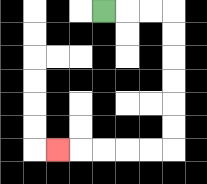{'start': '[4, 0]', 'end': '[2, 6]', 'path_directions': 'R,R,R,D,D,D,D,D,D,L,L,L,L,L', 'path_coordinates': '[[4, 0], [5, 0], [6, 0], [7, 0], [7, 1], [7, 2], [7, 3], [7, 4], [7, 5], [7, 6], [6, 6], [5, 6], [4, 6], [3, 6], [2, 6]]'}